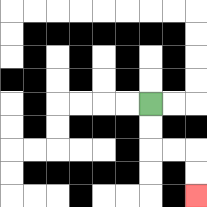{'start': '[6, 4]', 'end': '[8, 8]', 'path_directions': 'D,D,R,R,D,D', 'path_coordinates': '[[6, 4], [6, 5], [6, 6], [7, 6], [8, 6], [8, 7], [8, 8]]'}